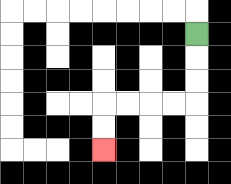{'start': '[8, 1]', 'end': '[4, 6]', 'path_directions': 'D,D,D,L,L,L,L,D,D', 'path_coordinates': '[[8, 1], [8, 2], [8, 3], [8, 4], [7, 4], [6, 4], [5, 4], [4, 4], [4, 5], [4, 6]]'}